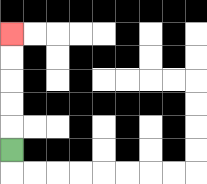{'start': '[0, 6]', 'end': '[0, 1]', 'path_directions': 'U,U,U,U,U', 'path_coordinates': '[[0, 6], [0, 5], [0, 4], [0, 3], [0, 2], [0, 1]]'}